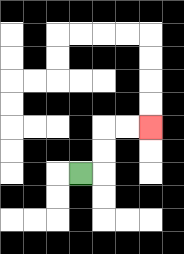{'start': '[3, 7]', 'end': '[6, 5]', 'path_directions': 'R,U,U,R,R', 'path_coordinates': '[[3, 7], [4, 7], [4, 6], [4, 5], [5, 5], [6, 5]]'}